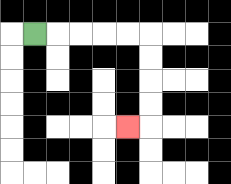{'start': '[1, 1]', 'end': '[5, 5]', 'path_directions': 'R,R,R,R,R,D,D,D,D,L', 'path_coordinates': '[[1, 1], [2, 1], [3, 1], [4, 1], [5, 1], [6, 1], [6, 2], [6, 3], [6, 4], [6, 5], [5, 5]]'}